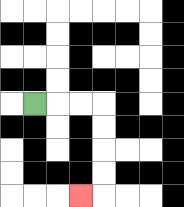{'start': '[1, 4]', 'end': '[3, 8]', 'path_directions': 'R,R,R,D,D,D,D,L', 'path_coordinates': '[[1, 4], [2, 4], [3, 4], [4, 4], [4, 5], [4, 6], [4, 7], [4, 8], [3, 8]]'}